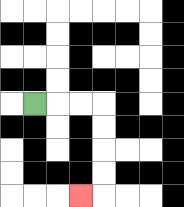{'start': '[1, 4]', 'end': '[3, 8]', 'path_directions': 'R,R,R,D,D,D,D,L', 'path_coordinates': '[[1, 4], [2, 4], [3, 4], [4, 4], [4, 5], [4, 6], [4, 7], [4, 8], [3, 8]]'}